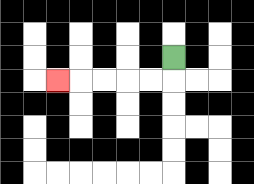{'start': '[7, 2]', 'end': '[2, 3]', 'path_directions': 'D,L,L,L,L,L', 'path_coordinates': '[[7, 2], [7, 3], [6, 3], [5, 3], [4, 3], [3, 3], [2, 3]]'}